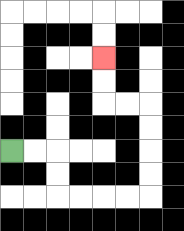{'start': '[0, 6]', 'end': '[4, 2]', 'path_directions': 'R,R,D,D,R,R,R,R,U,U,U,U,L,L,U,U', 'path_coordinates': '[[0, 6], [1, 6], [2, 6], [2, 7], [2, 8], [3, 8], [4, 8], [5, 8], [6, 8], [6, 7], [6, 6], [6, 5], [6, 4], [5, 4], [4, 4], [4, 3], [4, 2]]'}